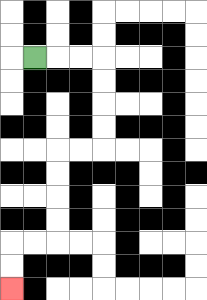{'start': '[1, 2]', 'end': '[0, 12]', 'path_directions': 'R,R,R,D,D,D,D,L,L,D,D,D,D,L,L,D,D', 'path_coordinates': '[[1, 2], [2, 2], [3, 2], [4, 2], [4, 3], [4, 4], [4, 5], [4, 6], [3, 6], [2, 6], [2, 7], [2, 8], [2, 9], [2, 10], [1, 10], [0, 10], [0, 11], [0, 12]]'}